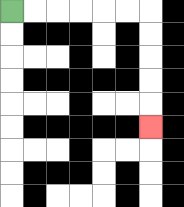{'start': '[0, 0]', 'end': '[6, 5]', 'path_directions': 'R,R,R,R,R,R,D,D,D,D,D', 'path_coordinates': '[[0, 0], [1, 0], [2, 0], [3, 0], [4, 0], [5, 0], [6, 0], [6, 1], [6, 2], [6, 3], [6, 4], [6, 5]]'}